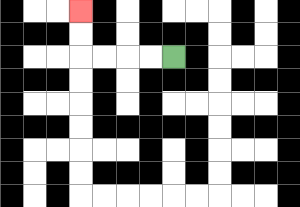{'start': '[7, 2]', 'end': '[3, 0]', 'path_directions': 'L,L,L,L,U,U', 'path_coordinates': '[[7, 2], [6, 2], [5, 2], [4, 2], [3, 2], [3, 1], [3, 0]]'}